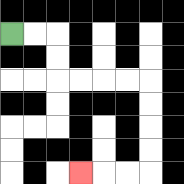{'start': '[0, 1]', 'end': '[3, 7]', 'path_directions': 'R,R,D,D,R,R,R,R,D,D,D,D,L,L,L', 'path_coordinates': '[[0, 1], [1, 1], [2, 1], [2, 2], [2, 3], [3, 3], [4, 3], [5, 3], [6, 3], [6, 4], [6, 5], [6, 6], [6, 7], [5, 7], [4, 7], [3, 7]]'}